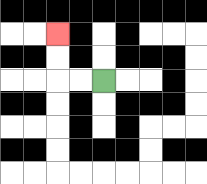{'start': '[4, 3]', 'end': '[2, 1]', 'path_directions': 'L,L,U,U', 'path_coordinates': '[[4, 3], [3, 3], [2, 3], [2, 2], [2, 1]]'}